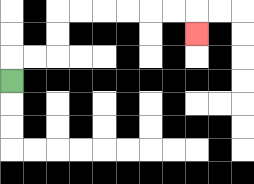{'start': '[0, 3]', 'end': '[8, 1]', 'path_directions': 'U,R,R,U,U,R,R,R,R,R,R,D', 'path_coordinates': '[[0, 3], [0, 2], [1, 2], [2, 2], [2, 1], [2, 0], [3, 0], [4, 0], [5, 0], [6, 0], [7, 0], [8, 0], [8, 1]]'}